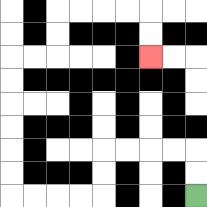{'start': '[8, 8]', 'end': '[6, 2]', 'path_directions': 'U,U,L,L,L,L,D,D,L,L,L,L,U,U,U,U,U,U,R,R,U,U,R,R,R,R,D,D', 'path_coordinates': '[[8, 8], [8, 7], [8, 6], [7, 6], [6, 6], [5, 6], [4, 6], [4, 7], [4, 8], [3, 8], [2, 8], [1, 8], [0, 8], [0, 7], [0, 6], [0, 5], [0, 4], [0, 3], [0, 2], [1, 2], [2, 2], [2, 1], [2, 0], [3, 0], [4, 0], [5, 0], [6, 0], [6, 1], [6, 2]]'}